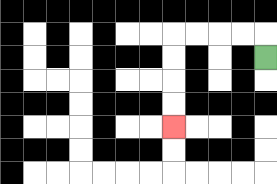{'start': '[11, 2]', 'end': '[7, 5]', 'path_directions': 'U,L,L,L,L,D,D,D,D', 'path_coordinates': '[[11, 2], [11, 1], [10, 1], [9, 1], [8, 1], [7, 1], [7, 2], [7, 3], [7, 4], [7, 5]]'}